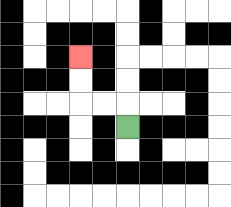{'start': '[5, 5]', 'end': '[3, 2]', 'path_directions': 'U,L,L,U,U', 'path_coordinates': '[[5, 5], [5, 4], [4, 4], [3, 4], [3, 3], [3, 2]]'}